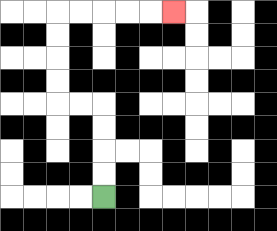{'start': '[4, 8]', 'end': '[7, 0]', 'path_directions': 'U,U,U,U,L,L,U,U,U,U,R,R,R,R,R', 'path_coordinates': '[[4, 8], [4, 7], [4, 6], [4, 5], [4, 4], [3, 4], [2, 4], [2, 3], [2, 2], [2, 1], [2, 0], [3, 0], [4, 0], [5, 0], [6, 0], [7, 0]]'}